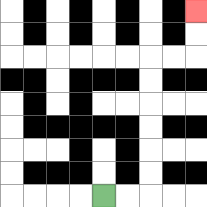{'start': '[4, 8]', 'end': '[8, 0]', 'path_directions': 'R,R,U,U,U,U,U,U,R,R,U,U', 'path_coordinates': '[[4, 8], [5, 8], [6, 8], [6, 7], [6, 6], [6, 5], [6, 4], [6, 3], [6, 2], [7, 2], [8, 2], [8, 1], [8, 0]]'}